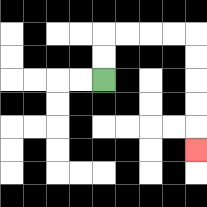{'start': '[4, 3]', 'end': '[8, 6]', 'path_directions': 'U,U,R,R,R,R,D,D,D,D,D', 'path_coordinates': '[[4, 3], [4, 2], [4, 1], [5, 1], [6, 1], [7, 1], [8, 1], [8, 2], [8, 3], [8, 4], [8, 5], [8, 6]]'}